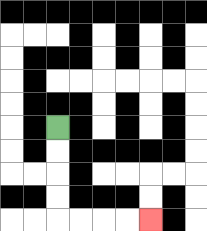{'start': '[2, 5]', 'end': '[6, 9]', 'path_directions': 'D,D,D,D,R,R,R,R', 'path_coordinates': '[[2, 5], [2, 6], [2, 7], [2, 8], [2, 9], [3, 9], [4, 9], [5, 9], [6, 9]]'}